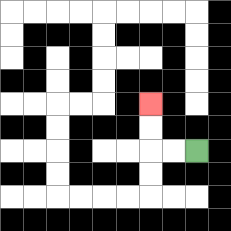{'start': '[8, 6]', 'end': '[6, 4]', 'path_directions': 'L,L,U,U', 'path_coordinates': '[[8, 6], [7, 6], [6, 6], [6, 5], [6, 4]]'}